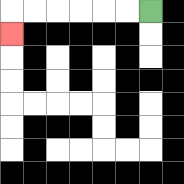{'start': '[6, 0]', 'end': '[0, 1]', 'path_directions': 'L,L,L,L,L,L,D', 'path_coordinates': '[[6, 0], [5, 0], [4, 0], [3, 0], [2, 0], [1, 0], [0, 0], [0, 1]]'}